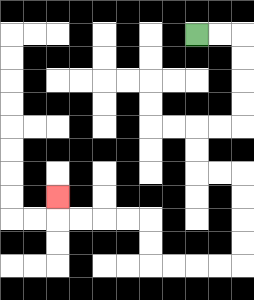{'start': '[8, 1]', 'end': '[2, 8]', 'path_directions': 'R,R,D,D,D,D,L,L,D,D,R,R,D,D,D,D,L,L,L,L,U,U,L,L,L,L,U', 'path_coordinates': '[[8, 1], [9, 1], [10, 1], [10, 2], [10, 3], [10, 4], [10, 5], [9, 5], [8, 5], [8, 6], [8, 7], [9, 7], [10, 7], [10, 8], [10, 9], [10, 10], [10, 11], [9, 11], [8, 11], [7, 11], [6, 11], [6, 10], [6, 9], [5, 9], [4, 9], [3, 9], [2, 9], [2, 8]]'}